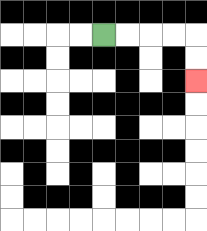{'start': '[4, 1]', 'end': '[8, 3]', 'path_directions': 'R,R,R,R,D,D', 'path_coordinates': '[[4, 1], [5, 1], [6, 1], [7, 1], [8, 1], [8, 2], [8, 3]]'}